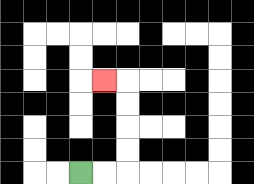{'start': '[3, 7]', 'end': '[4, 3]', 'path_directions': 'R,R,U,U,U,U,L', 'path_coordinates': '[[3, 7], [4, 7], [5, 7], [5, 6], [5, 5], [5, 4], [5, 3], [4, 3]]'}